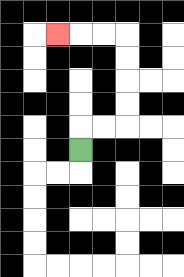{'start': '[3, 6]', 'end': '[2, 1]', 'path_directions': 'U,R,R,U,U,U,U,L,L,L', 'path_coordinates': '[[3, 6], [3, 5], [4, 5], [5, 5], [5, 4], [5, 3], [5, 2], [5, 1], [4, 1], [3, 1], [2, 1]]'}